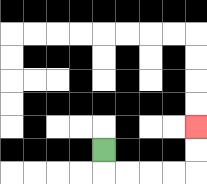{'start': '[4, 6]', 'end': '[8, 5]', 'path_directions': 'D,R,R,R,R,U,U', 'path_coordinates': '[[4, 6], [4, 7], [5, 7], [6, 7], [7, 7], [8, 7], [8, 6], [8, 5]]'}